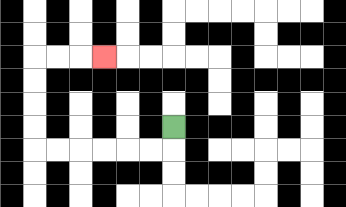{'start': '[7, 5]', 'end': '[4, 2]', 'path_directions': 'D,L,L,L,L,L,L,U,U,U,U,R,R,R', 'path_coordinates': '[[7, 5], [7, 6], [6, 6], [5, 6], [4, 6], [3, 6], [2, 6], [1, 6], [1, 5], [1, 4], [1, 3], [1, 2], [2, 2], [3, 2], [4, 2]]'}